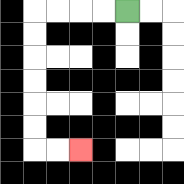{'start': '[5, 0]', 'end': '[3, 6]', 'path_directions': 'L,L,L,L,D,D,D,D,D,D,R,R', 'path_coordinates': '[[5, 0], [4, 0], [3, 0], [2, 0], [1, 0], [1, 1], [1, 2], [1, 3], [1, 4], [1, 5], [1, 6], [2, 6], [3, 6]]'}